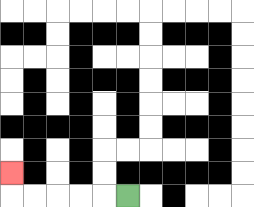{'start': '[5, 8]', 'end': '[0, 7]', 'path_directions': 'L,L,L,L,L,U', 'path_coordinates': '[[5, 8], [4, 8], [3, 8], [2, 8], [1, 8], [0, 8], [0, 7]]'}